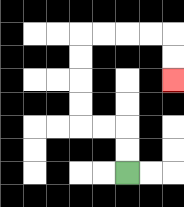{'start': '[5, 7]', 'end': '[7, 3]', 'path_directions': 'U,U,L,L,U,U,U,U,R,R,R,R,D,D', 'path_coordinates': '[[5, 7], [5, 6], [5, 5], [4, 5], [3, 5], [3, 4], [3, 3], [3, 2], [3, 1], [4, 1], [5, 1], [6, 1], [7, 1], [7, 2], [7, 3]]'}